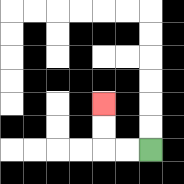{'start': '[6, 6]', 'end': '[4, 4]', 'path_directions': 'L,L,U,U', 'path_coordinates': '[[6, 6], [5, 6], [4, 6], [4, 5], [4, 4]]'}